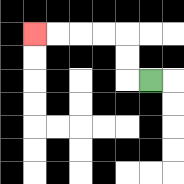{'start': '[6, 3]', 'end': '[1, 1]', 'path_directions': 'L,U,U,L,L,L,L', 'path_coordinates': '[[6, 3], [5, 3], [5, 2], [5, 1], [4, 1], [3, 1], [2, 1], [1, 1]]'}